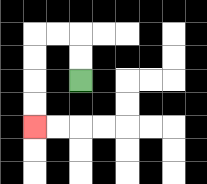{'start': '[3, 3]', 'end': '[1, 5]', 'path_directions': 'U,U,L,L,D,D,D,D', 'path_coordinates': '[[3, 3], [3, 2], [3, 1], [2, 1], [1, 1], [1, 2], [1, 3], [1, 4], [1, 5]]'}